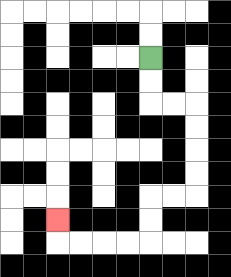{'start': '[6, 2]', 'end': '[2, 9]', 'path_directions': 'D,D,R,R,D,D,D,D,L,L,D,D,L,L,L,L,U', 'path_coordinates': '[[6, 2], [6, 3], [6, 4], [7, 4], [8, 4], [8, 5], [8, 6], [8, 7], [8, 8], [7, 8], [6, 8], [6, 9], [6, 10], [5, 10], [4, 10], [3, 10], [2, 10], [2, 9]]'}